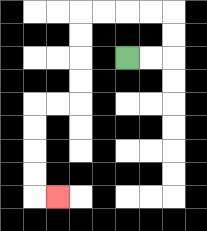{'start': '[5, 2]', 'end': '[2, 8]', 'path_directions': 'R,R,U,U,L,L,L,L,D,D,D,D,L,L,D,D,D,D,R', 'path_coordinates': '[[5, 2], [6, 2], [7, 2], [7, 1], [7, 0], [6, 0], [5, 0], [4, 0], [3, 0], [3, 1], [3, 2], [3, 3], [3, 4], [2, 4], [1, 4], [1, 5], [1, 6], [1, 7], [1, 8], [2, 8]]'}